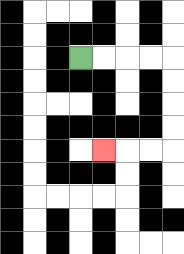{'start': '[3, 2]', 'end': '[4, 6]', 'path_directions': 'R,R,R,R,D,D,D,D,L,L,L', 'path_coordinates': '[[3, 2], [4, 2], [5, 2], [6, 2], [7, 2], [7, 3], [7, 4], [7, 5], [7, 6], [6, 6], [5, 6], [4, 6]]'}